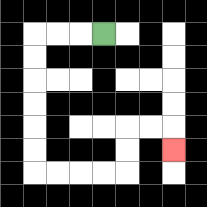{'start': '[4, 1]', 'end': '[7, 6]', 'path_directions': 'L,L,L,D,D,D,D,D,D,R,R,R,R,U,U,R,R,D', 'path_coordinates': '[[4, 1], [3, 1], [2, 1], [1, 1], [1, 2], [1, 3], [1, 4], [1, 5], [1, 6], [1, 7], [2, 7], [3, 7], [4, 7], [5, 7], [5, 6], [5, 5], [6, 5], [7, 5], [7, 6]]'}